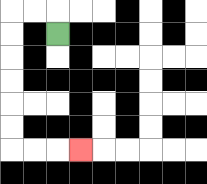{'start': '[2, 1]', 'end': '[3, 6]', 'path_directions': 'U,L,L,D,D,D,D,D,D,R,R,R', 'path_coordinates': '[[2, 1], [2, 0], [1, 0], [0, 0], [0, 1], [0, 2], [0, 3], [0, 4], [0, 5], [0, 6], [1, 6], [2, 6], [3, 6]]'}